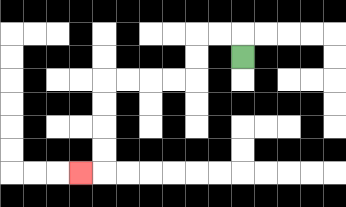{'start': '[10, 2]', 'end': '[3, 7]', 'path_directions': 'U,L,L,D,D,L,L,L,L,D,D,D,D,L', 'path_coordinates': '[[10, 2], [10, 1], [9, 1], [8, 1], [8, 2], [8, 3], [7, 3], [6, 3], [5, 3], [4, 3], [4, 4], [4, 5], [4, 6], [4, 7], [3, 7]]'}